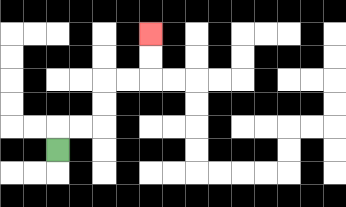{'start': '[2, 6]', 'end': '[6, 1]', 'path_directions': 'U,R,R,U,U,R,R,U,U', 'path_coordinates': '[[2, 6], [2, 5], [3, 5], [4, 5], [4, 4], [4, 3], [5, 3], [6, 3], [6, 2], [6, 1]]'}